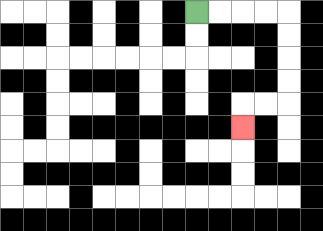{'start': '[8, 0]', 'end': '[10, 5]', 'path_directions': 'R,R,R,R,D,D,D,D,L,L,D', 'path_coordinates': '[[8, 0], [9, 0], [10, 0], [11, 0], [12, 0], [12, 1], [12, 2], [12, 3], [12, 4], [11, 4], [10, 4], [10, 5]]'}